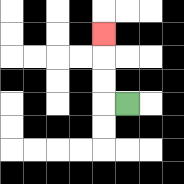{'start': '[5, 4]', 'end': '[4, 1]', 'path_directions': 'L,U,U,U', 'path_coordinates': '[[5, 4], [4, 4], [4, 3], [4, 2], [4, 1]]'}